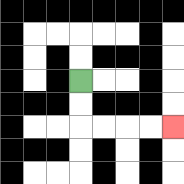{'start': '[3, 3]', 'end': '[7, 5]', 'path_directions': 'D,D,R,R,R,R', 'path_coordinates': '[[3, 3], [3, 4], [3, 5], [4, 5], [5, 5], [6, 5], [7, 5]]'}